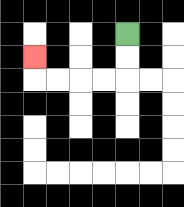{'start': '[5, 1]', 'end': '[1, 2]', 'path_directions': 'D,D,L,L,L,L,U', 'path_coordinates': '[[5, 1], [5, 2], [5, 3], [4, 3], [3, 3], [2, 3], [1, 3], [1, 2]]'}